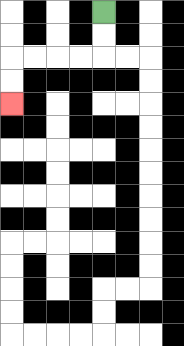{'start': '[4, 0]', 'end': '[0, 4]', 'path_directions': 'D,D,L,L,L,L,D,D', 'path_coordinates': '[[4, 0], [4, 1], [4, 2], [3, 2], [2, 2], [1, 2], [0, 2], [0, 3], [0, 4]]'}